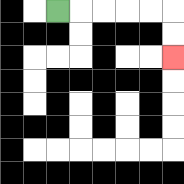{'start': '[2, 0]', 'end': '[7, 2]', 'path_directions': 'R,R,R,R,R,D,D', 'path_coordinates': '[[2, 0], [3, 0], [4, 0], [5, 0], [6, 0], [7, 0], [7, 1], [7, 2]]'}